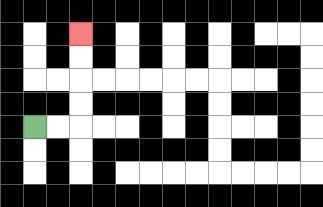{'start': '[1, 5]', 'end': '[3, 1]', 'path_directions': 'R,R,U,U,U,U', 'path_coordinates': '[[1, 5], [2, 5], [3, 5], [3, 4], [3, 3], [3, 2], [3, 1]]'}